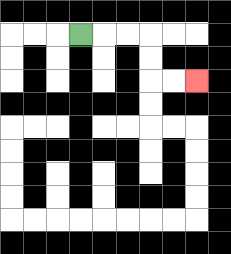{'start': '[3, 1]', 'end': '[8, 3]', 'path_directions': 'R,R,R,D,D,R,R', 'path_coordinates': '[[3, 1], [4, 1], [5, 1], [6, 1], [6, 2], [6, 3], [7, 3], [8, 3]]'}